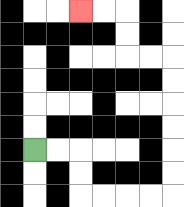{'start': '[1, 6]', 'end': '[3, 0]', 'path_directions': 'R,R,D,D,R,R,R,R,U,U,U,U,U,U,L,L,U,U,L,L', 'path_coordinates': '[[1, 6], [2, 6], [3, 6], [3, 7], [3, 8], [4, 8], [5, 8], [6, 8], [7, 8], [7, 7], [7, 6], [7, 5], [7, 4], [7, 3], [7, 2], [6, 2], [5, 2], [5, 1], [5, 0], [4, 0], [3, 0]]'}